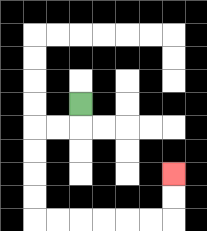{'start': '[3, 4]', 'end': '[7, 7]', 'path_directions': 'D,L,L,D,D,D,D,R,R,R,R,R,R,U,U', 'path_coordinates': '[[3, 4], [3, 5], [2, 5], [1, 5], [1, 6], [1, 7], [1, 8], [1, 9], [2, 9], [3, 9], [4, 9], [5, 9], [6, 9], [7, 9], [7, 8], [7, 7]]'}